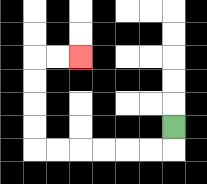{'start': '[7, 5]', 'end': '[3, 2]', 'path_directions': 'D,L,L,L,L,L,L,U,U,U,U,R,R', 'path_coordinates': '[[7, 5], [7, 6], [6, 6], [5, 6], [4, 6], [3, 6], [2, 6], [1, 6], [1, 5], [1, 4], [1, 3], [1, 2], [2, 2], [3, 2]]'}